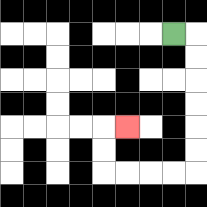{'start': '[7, 1]', 'end': '[5, 5]', 'path_directions': 'R,D,D,D,D,D,D,L,L,L,L,U,U,R', 'path_coordinates': '[[7, 1], [8, 1], [8, 2], [8, 3], [8, 4], [8, 5], [8, 6], [8, 7], [7, 7], [6, 7], [5, 7], [4, 7], [4, 6], [4, 5], [5, 5]]'}